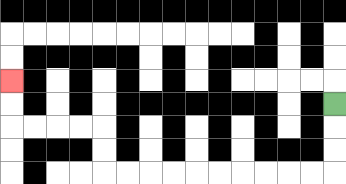{'start': '[14, 4]', 'end': '[0, 3]', 'path_directions': 'D,D,D,L,L,L,L,L,L,L,L,L,L,U,U,L,L,L,L,U,U', 'path_coordinates': '[[14, 4], [14, 5], [14, 6], [14, 7], [13, 7], [12, 7], [11, 7], [10, 7], [9, 7], [8, 7], [7, 7], [6, 7], [5, 7], [4, 7], [4, 6], [4, 5], [3, 5], [2, 5], [1, 5], [0, 5], [0, 4], [0, 3]]'}